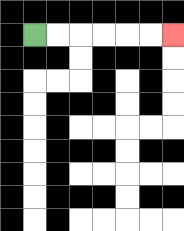{'start': '[1, 1]', 'end': '[7, 1]', 'path_directions': 'R,R,R,R,R,R', 'path_coordinates': '[[1, 1], [2, 1], [3, 1], [4, 1], [5, 1], [6, 1], [7, 1]]'}